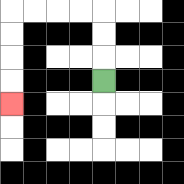{'start': '[4, 3]', 'end': '[0, 4]', 'path_directions': 'U,U,U,L,L,L,L,D,D,D,D', 'path_coordinates': '[[4, 3], [4, 2], [4, 1], [4, 0], [3, 0], [2, 0], [1, 0], [0, 0], [0, 1], [0, 2], [0, 3], [0, 4]]'}